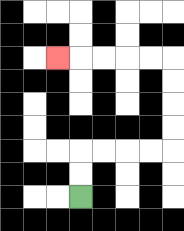{'start': '[3, 8]', 'end': '[2, 2]', 'path_directions': 'U,U,R,R,R,R,U,U,U,U,L,L,L,L,L', 'path_coordinates': '[[3, 8], [3, 7], [3, 6], [4, 6], [5, 6], [6, 6], [7, 6], [7, 5], [7, 4], [7, 3], [7, 2], [6, 2], [5, 2], [4, 2], [3, 2], [2, 2]]'}